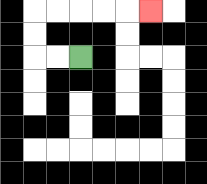{'start': '[3, 2]', 'end': '[6, 0]', 'path_directions': 'L,L,U,U,R,R,R,R,R', 'path_coordinates': '[[3, 2], [2, 2], [1, 2], [1, 1], [1, 0], [2, 0], [3, 0], [4, 0], [5, 0], [6, 0]]'}